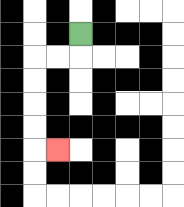{'start': '[3, 1]', 'end': '[2, 6]', 'path_directions': 'D,L,L,D,D,D,D,R', 'path_coordinates': '[[3, 1], [3, 2], [2, 2], [1, 2], [1, 3], [1, 4], [1, 5], [1, 6], [2, 6]]'}